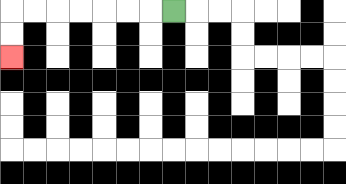{'start': '[7, 0]', 'end': '[0, 2]', 'path_directions': 'L,L,L,L,L,L,L,D,D', 'path_coordinates': '[[7, 0], [6, 0], [5, 0], [4, 0], [3, 0], [2, 0], [1, 0], [0, 0], [0, 1], [0, 2]]'}